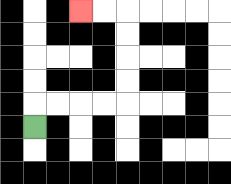{'start': '[1, 5]', 'end': '[3, 0]', 'path_directions': 'U,R,R,R,R,U,U,U,U,L,L', 'path_coordinates': '[[1, 5], [1, 4], [2, 4], [3, 4], [4, 4], [5, 4], [5, 3], [5, 2], [5, 1], [5, 0], [4, 0], [3, 0]]'}